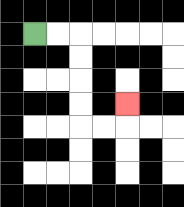{'start': '[1, 1]', 'end': '[5, 4]', 'path_directions': 'R,R,D,D,D,D,R,R,U', 'path_coordinates': '[[1, 1], [2, 1], [3, 1], [3, 2], [3, 3], [3, 4], [3, 5], [4, 5], [5, 5], [5, 4]]'}